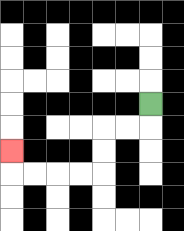{'start': '[6, 4]', 'end': '[0, 6]', 'path_directions': 'D,L,L,D,D,L,L,L,L,U', 'path_coordinates': '[[6, 4], [6, 5], [5, 5], [4, 5], [4, 6], [4, 7], [3, 7], [2, 7], [1, 7], [0, 7], [0, 6]]'}